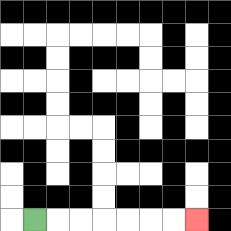{'start': '[1, 9]', 'end': '[8, 9]', 'path_directions': 'R,R,R,R,R,R,R', 'path_coordinates': '[[1, 9], [2, 9], [3, 9], [4, 9], [5, 9], [6, 9], [7, 9], [8, 9]]'}